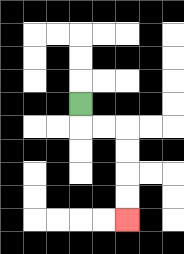{'start': '[3, 4]', 'end': '[5, 9]', 'path_directions': 'D,R,R,D,D,D,D', 'path_coordinates': '[[3, 4], [3, 5], [4, 5], [5, 5], [5, 6], [5, 7], [5, 8], [5, 9]]'}